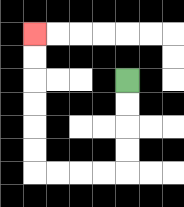{'start': '[5, 3]', 'end': '[1, 1]', 'path_directions': 'D,D,D,D,L,L,L,L,U,U,U,U,U,U', 'path_coordinates': '[[5, 3], [5, 4], [5, 5], [5, 6], [5, 7], [4, 7], [3, 7], [2, 7], [1, 7], [1, 6], [1, 5], [1, 4], [1, 3], [1, 2], [1, 1]]'}